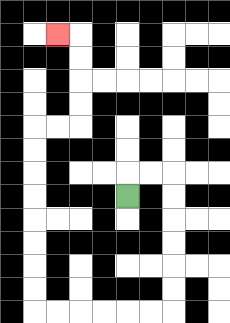{'start': '[5, 8]', 'end': '[2, 1]', 'path_directions': 'U,R,R,D,D,D,D,D,D,L,L,L,L,L,L,U,U,U,U,U,U,U,U,R,R,U,U,U,U,L', 'path_coordinates': '[[5, 8], [5, 7], [6, 7], [7, 7], [7, 8], [7, 9], [7, 10], [7, 11], [7, 12], [7, 13], [6, 13], [5, 13], [4, 13], [3, 13], [2, 13], [1, 13], [1, 12], [1, 11], [1, 10], [1, 9], [1, 8], [1, 7], [1, 6], [1, 5], [2, 5], [3, 5], [3, 4], [3, 3], [3, 2], [3, 1], [2, 1]]'}